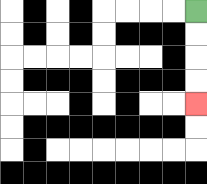{'start': '[8, 0]', 'end': '[8, 4]', 'path_directions': 'D,D,D,D', 'path_coordinates': '[[8, 0], [8, 1], [8, 2], [8, 3], [8, 4]]'}